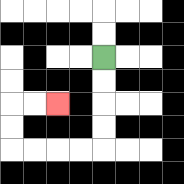{'start': '[4, 2]', 'end': '[2, 4]', 'path_directions': 'D,D,D,D,L,L,L,L,U,U,R,R', 'path_coordinates': '[[4, 2], [4, 3], [4, 4], [4, 5], [4, 6], [3, 6], [2, 6], [1, 6], [0, 6], [0, 5], [0, 4], [1, 4], [2, 4]]'}